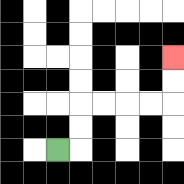{'start': '[2, 6]', 'end': '[7, 2]', 'path_directions': 'R,U,U,R,R,R,R,U,U', 'path_coordinates': '[[2, 6], [3, 6], [3, 5], [3, 4], [4, 4], [5, 4], [6, 4], [7, 4], [7, 3], [7, 2]]'}